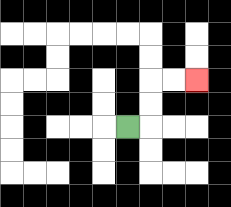{'start': '[5, 5]', 'end': '[8, 3]', 'path_directions': 'R,U,U,R,R', 'path_coordinates': '[[5, 5], [6, 5], [6, 4], [6, 3], [7, 3], [8, 3]]'}